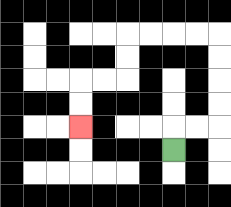{'start': '[7, 6]', 'end': '[3, 5]', 'path_directions': 'U,R,R,U,U,U,U,L,L,L,L,D,D,L,L,D,D', 'path_coordinates': '[[7, 6], [7, 5], [8, 5], [9, 5], [9, 4], [9, 3], [9, 2], [9, 1], [8, 1], [7, 1], [6, 1], [5, 1], [5, 2], [5, 3], [4, 3], [3, 3], [3, 4], [3, 5]]'}